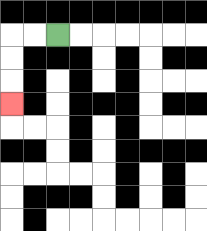{'start': '[2, 1]', 'end': '[0, 4]', 'path_directions': 'L,L,D,D,D', 'path_coordinates': '[[2, 1], [1, 1], [0, 1], [0, 2], [0, 3], [0, 4]]'}